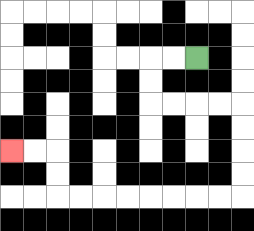{'start': '[8, 2]', 'end': '[0, 6]', 'path_directions': 'L,L,D,D,R,R,R,R,D,D,D,D,L,L,L,L,L,L,L,L,U,U,L,L', 'path_coordinates': '[[8, 2], [7, 2], [6, 2], [6, 3], [6, 4], [7, 4], [8, 4], [9, 4], [10, 4], [10, 5], [10, 6], [10, 7], [10, 8], [9, 8], [8, 8], [7, 8], [6, 8], [5, 8], [4, 8], [3, 8], [2, 8], [2, 7], [2, 6], [1, 6], [0, 6]]'}